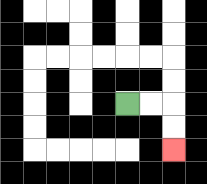{'start': '[5, 4]', 'end': '[7, 6]', 'path_directions': 'R,R,D,D', 'path_coordinates': '[[5, 4], [6, 4], [7, 4], [7, 5], [7, 6]]'}